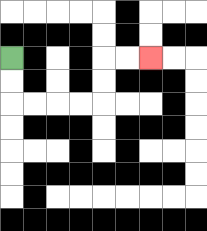{'start': '[0, 2]', 'end': '[6, 2]', 'path_directions': 'D,D,R,R,R,R,U,U,R,R', 'path_coordinates': '[[0, 2], [0, 3], [0, 4], [1, 4], [2, 4], [3, 4], [4, 4], [4, 3], [4, 2], [5, 2], [6, 2]]'}